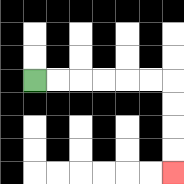{'start': '[1, 3]', 'end': '[7, 7]', 'path_directions': 'R,R,R,R,R,R,D,D,D,D', 'path_coordinates': '[[1, 3], [2, 3], [3, 3], [4, 3], [5, 3], [6, 3], [7, 3], [7, 4], [7, 5], [7, 6], [7, 7]]'}